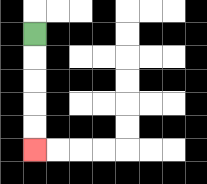{'start': '[1, 1]', 'end': '[1, 6]', 'path_directions': 'D,D,D,D,D', 'path_coordinates': '[[1, 1], [1, 2], [1, 3], [1, 4], [1, 5], [1, 6]]'}